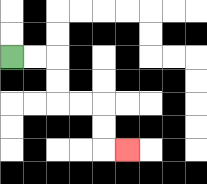{'start': '[0, 2]', 'end': '[5, 6]', 'path_directions': 'R,R,D,D,R,R,D,D,R', 'path_coordinates': '[[0, 2], [1, 2], [2, 2], [2, 3], [2, 4], [3, 4], [4, 4], [4, 5], [4, 6], [5, 6]]'}